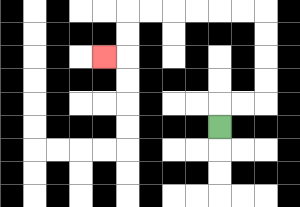{'start': '[9, 5]', 'end': '[4, 2]', 'path_directions': 'U,R,R,U,U,U,U,L,L,L,L,L,L,D,D,L', 'path_coordinates': '[[9, 5], [9, 4], [10, 4], [11, 4], [11, 3], [11, 2], [11, 1], [11, 0], [10, 0], [9, 0], [8, 0], [7, 0], [6, 0], [5, 0], [5, 1], [5, 2], [4, 2]]'}